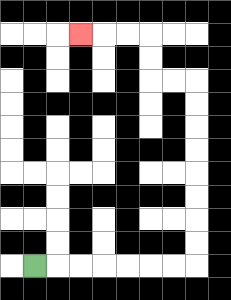{'start': '[1, 11]', 'end': '[3, 1]', 'path_directions': 'R,R,R,R,R,R,R,U,U,U,U,U,U,U,U,L,L,U,U,L,L,L', 'path_coordinates': '[[1, 11], [2, 11], [3, 11], [4, 11], [5, 11], [6, 11], [7, 11], [8, 11], [8, 10], [8, 9], [8, 8], [8, 7], [8, 6], [8, 5], [8, 4], [8, 3], [7, 3], [6, 3], [6, 2], [6, 1], [5, 1], [4, 1], [3, 1]]'}